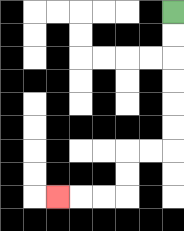{'start': '[7, 0]', 'end': '[2, 8]', 'path_directions': 'D,D,D,D,D,D,L,L,D,D,L,L,L', 'path_coordinates': '[[7, 0], [7, 1], [7, 2], [7, 3], [7, 4], [7, 5], [7, 6], [6, 6], [5, 6], [5, 7], [5, 8], [4, 8], [3, 8], [2, 8]]'}